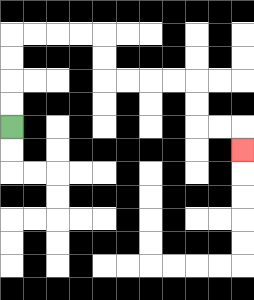{'start': '[0, 5]', 'end': '[10, 6]', 'path_directions': 'U,U,U,U,R,R,R,R,D,D,R,R,R,R,D,D,R,R,D', 'path_coordinates': '[[0, 5], [0, 4], [0, 3], [0, 2], [0, 1], [1, 1], [2, 1], [3, 1], [4, 1], [4, 2], [4, 3], [5, 3], [6, 3], [7, 3], [8, 3], [8, 4], [8, 5], [9, 5], [10, 5], [10, 6]]'}